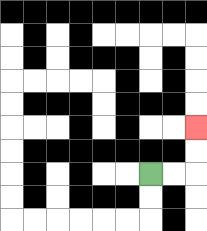{'start': '[6, 7]', 'end': '[8, 5]', 'path_directions': 'R,R,U,U', 'path_coordinates': '[[6, 7], [7, 7], [8, 7], [8, 6], [8, 5]]'}